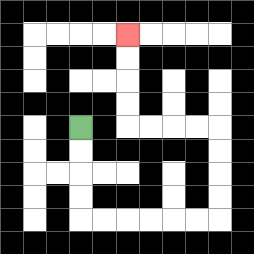{'start': '[3, 5]', 'end': '[5, 1]', 'path_directions': 'D,D,D,D,R,R,R,R,R,R,U,U,U,U,L,L,L,L,U,U,U,U', 'path_coordinates': '[[3, 5], [3, 6], [3, 7], [3, 8], [3, 9], [4, 9], [5, 9], [6, 9], [7, 9], [8, 9], [9, 9], [9, 8], [9, 7], [9, 6], [9, 5], [8, 5], [7, 5], [6, 5], [5, 5], [5, 4], [5, 3], [5, 2], [5, 1]]'}